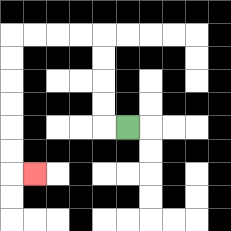{'start': '[5, 5]', 'end': '[1, 7]', 'path_directions': 'L,U,U,U,U,L,L,L,L,D,D,D,D,D,D,R', 'path_coordinates': '[[5, 5], [4, 5], [4, 4], [4, 3], [4, 2], [4, 1], [3, 1], [2, 1], [1, 1], [0, 1], [0, 2], [0, 3], [0, 4], [0, 5], [0, 6], [0, 7], [1, 7]]'}